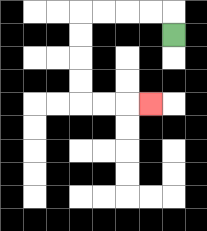{'start': '[7, 1]', 'end': '[6, 4]', 'path_directions': 'U,L,L,L,L,D,D,D,D,R,R,R', 'path_coordinates': '[[7, 1], [7, 0], [6, 0], [5, 0], [4, 0], [3, 0], [3, 1], [3, 2], [3, 3], [3, 4], [4, 4], [5, 4], [6, 4]]'}